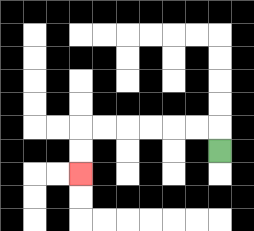{'start': '[9, 6]', 'end': '[3, 7]', 'path_directions': 'U,L,L,L,L,L,L,D,D', 'path_coordinates': '[[9, 6], [9, 5], [8, 5], [7, 5], [6, 5], [5, 5], [4, 5], [3, 5], [3, 6], [3, 7]]'}